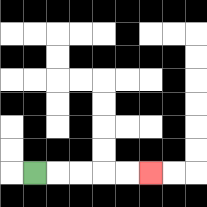{'start': '[1, 7]', 'end': '[6, 7]', 'path_directions': 'R,R,R,R,R', 'path_coordinates': '[[1, 7], [2, 7], [3, 7], [4, 7], [5, 7], [6, 7]]'}